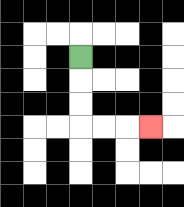{'start': '[3, 2]', 'end': '[6, 5]', 'path_directions': 'D,D,D,R,R,R', 'path_coordinates': '[[3, 2], [3, 3], [3, 4], [3, 5], [4, 5], [5, 5], [6, 5]]'}